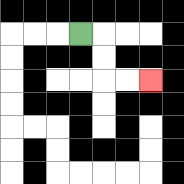{'start': '[3, 1]', 'end': '[6, 3]', 'path_directions': 'R,D,D,R,R', 'path_coordinates': '[[3, 1], [4, 1], [4, 2], [4, 3], [5, 3], [6, 3]]'}